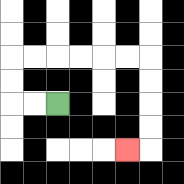{'start': '[2, 4]', 'end': '[5, 6]', 'path_directions': 'L,L,U,U,R,R,R,R,R,R,D,D,D,D,L', 'path_coordinates': '[[2, 4], [1, 4], [0, 4], [0, 3], [0, 2], [1, 2], [2, 2], [3, 2], [4, 2], [5, 2], [6, 2], [6, 3], [6, 4], [6, 5], [6, 6], [5, 6]]'}